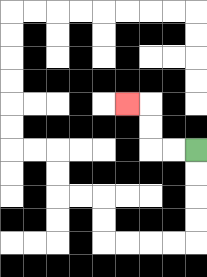{'start': '[8, 6]', 'end': '[5, 4]', 'path_directions': 'L,L,U,U,L', 'path_coordinates': '[[8, 6], [7, 6], [6, 6], [6, 5], [6, 4], [5, 4]]'}